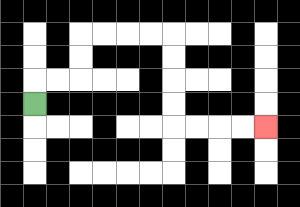{'start': '[1, 4]', 'end': '[11, 5]', 'path_directions': 'U,R,R,U,U,R,R,R,R,D,D,D,D,R,R,R,R', 'path_coordinates': '[[1, 4], [1, 3], [2, 3], [3, 3], [3, 2], [3, 1], [4, 1], [5, 1], [6, 1], [7, 1], [7, 2], [7, 3], [7, 4], [7, 5], [8, 5], [9, 5], [10, 5], [11, 5]]'}